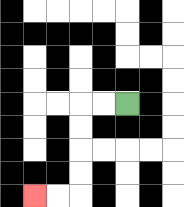{'start': '[5, 4]', 'end': '[1, 8]', 'path_directions': 'L,L,D,D,D,D,L,L', 'path_coordinates': '[[5, 4], [4, 4], [3, 4], [3, 5], [3, 6], [3, 7], [3, 8], [2, 8], [1, 8]]'}